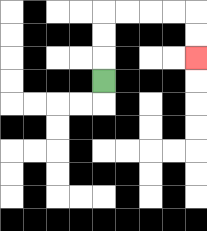{'start': '[4, 3]', 'end': '[8, 2]', 'path_directions': 'U,U,U,R,R,R,R,D,D', 'path_coordinates': '[[4, 3], [4, 2], [4, 1], [4, 0], [5, 0], [6, 0], [7, 0], [8, 0], [8, 1], [8, 2]]'}